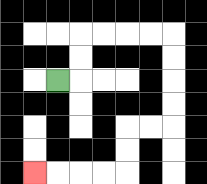{'start': '[2, 3]', 'end': '[1, 7]', 'path_directions': 'R,U,U,R,R,R,R,D,D,D,D,L,L,D,D,L,L,L,L', 'path_coordinates': '[[2, 3], [3, 3], [3, 2], [3, 1], [4, 1], [5, 1], [6, 1], [7, 1], [7, 2], [7, 3], [7, 4], [7, 5], [6, 5], [5, 5], [5, 6], [5, 7], [4, 7], [3, 7], [2, 7], [1, 7]]'}